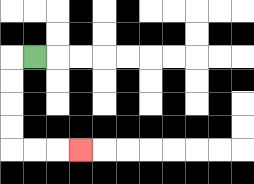{'start': '[1, 2]', 'end': '[3, 6]', 'path_directions': 'L,D,D,D,D,R,R,R', 'path_coordinates': '[[1, 2], [0, 2], [0, 3], [0, 4], [0, 5], [0, 6], [1, 6], [2, 6], [3, 6]]'}